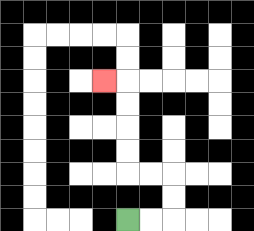{'start': '[5, 9]', 'end': '[4, 3]', 'path_directions': 'R,R,U,U,L,L,U,U,U,U,L', 'path_coordinates': '[[5, 9], [6, 9], [7, 9], [7, 8], [7, 7], [6, 7], [5, 7], [5, 6], [5, 5], [5, 4], [5, 3], [4, 3]]'}